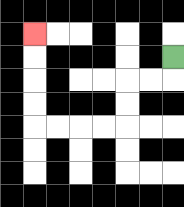{'start': '[7, 2]', 'end': '[1, 1]', 'path_directions': 'D,L,L,D,D,L,L,L,L,U,U,U,U', 'path_coordinates': '[[7, 2], [7, 3], [6, 3], [5, 3], [5, 4], [5, 5], [4, 5], [3, 5], [2, 5], [1, 5], [1, 4], [1, 3], [1, 2], [1, 1]]'}